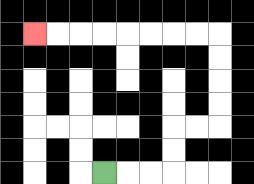{'start': '[4, 7]', 'end': '[1, 1]', 'path_directions': 'R,R,R,U,U,R,R,U,U,U,U,L,L,L,L,L,L,L,L', 'path_coordinates': '[[4, 7], [5, 7], [6, 7], [7, 7], [7, 6], [7, 5], [8, 5], [9, 5], [9, 4], [9, 3], [9, 2], [9, 1], [8, 1], [7, 1], [6, 1], [5, 1], [4, 1], [3, 1], [2, 1], [1, 1]]'}